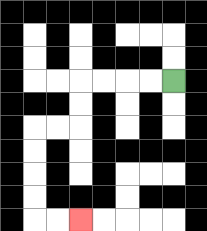{'start': '[7, 3]', 'end': '[3, 9]', 'path_directions': 'L,L,L,L,D,D,L,L,D,D,D,D,R,R', 'path_coordinates': '[[7, 3], [6, 3], [5, 3], [4, 3], [3, 3], [3, 4], [3, 5], [2, 5], [1, 5], [1, 6], [1, 7], [1, 8], [1, 9], [2, 9], [3, 9]]'}